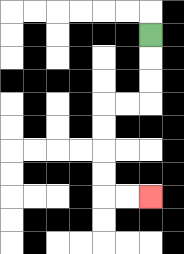{'start': '[6, 1]', 'end': '[6, 8]', 'path_directions': 'D,D,D,L,L,D,D,D,D,R,R', 'path_coordinates': '[[6, 1], [6, 2], [6, 3], [6, 4], [5, 4], [4, 4], [4, 5], [4, 6], [4, 7], [4, 8], [5, 8], [6, 8]]'}